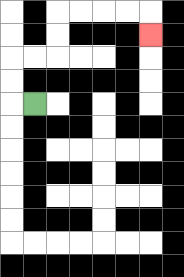{'start': '[1, 4]', 'end': '[6, 1]', 'path_directions': 'L,U,U,R,R,U,U,R,R,R,R,D', 'path_coordinates': '[[1, 4], [0, 4], [0, 3], [0, 2], [1, 2], [2, 2], [2, 1], [2, 0], [3, 0], [4, 0], [5, 0], [6, 0], [6, 1]]'}